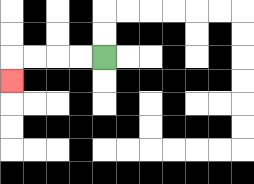{'start': '[4, 2]', 'end': '[0, 3]', 'path_directions': 'L,L,L,L,D', 'path_coordinates': '[[4, 2], [3, 2], [2, 2], [1, 2], [0, 2], [0, 3]]'}